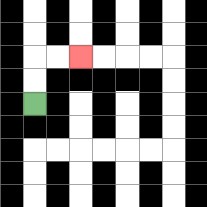{'start': '[1, 4]', 'end': '[3, 2]', 'path_directions': 'U,U,R,R', 'path_coordinates': '[[1, 4], [1, 3], [1, 2], [2, 2], [3, 2]]'}